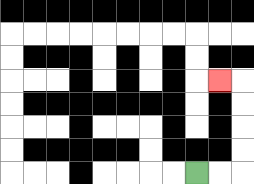{'start': '[8, 7]', 'end': '[9, 3]', 'path_directions': 'R,R,U,U,U,U,L', 'path_coordinates': '[[8, 7], [9, 7], [10, 7], [10, 6], [10, 5], [10, 4], [10, 3], [9, 3]]'}